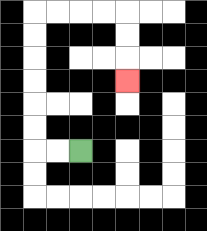{'start': '[3, 6]', 'end': '[5, 3]', 'path_directions': 'L,L,U,U,U,U,U,U,R,R,R,R,D,D,D', 'path_coordinates': '[[3, 6], [2, 6], [1, 6], [1, 5], [1, 4], [1, 3], [1, 2], [1, 1], [1, 0], [2, 0], [3, 0], [4, 0], [5, 0], [5, 1], [5, 2], [5, 3]]'}